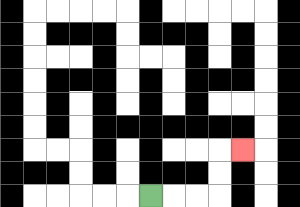{'start': '[6, 8]', 'end': '[10, 6]', 'path_directions': 'R,R,R,U,U,R', 'path_coordinates': '[[6, 8], [7, 8], [8, 8], [9, 8], [9, 7], [9, 6], [10, 6]]'}